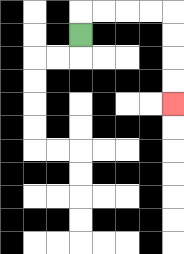{'start': '[3, 1]', 'end': '[7, 4]', 'path_directions': 'U,R,R,R,R,D,D,D,D', 'path_coordinates': '[[3, 1], [3, 0], [4, 0], [5, 0], [6, 0], [7, 0], [7, 1], [7, 2], [7, 3], [7, 4]]'}